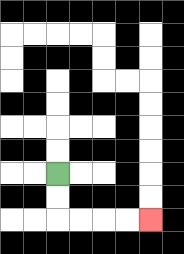{'start': '[2, 7]', 'end': '[6, 9]', 'path_directions': 'D,D,R,R,R,R', 'path_coordinates': '[[2, 7], [2, 8], [2, 9], [3, 9], [4, 9], [5, 9], [6, 9]]'}